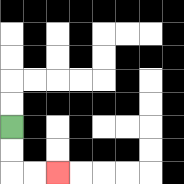{'start': '[0, 5]', 'end': '[2, 7]', 'path_directions': 'D,D,R,R', 'path_coordinates': '[[0, 5], [0, 6], [0, 7], [1, 7], [2, 7]]'}